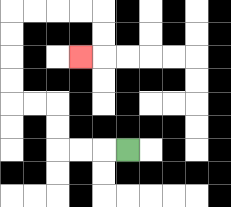{'start': '[5, 6]', 'end': '[3, 2]', 'path_directions': 'L,L,L,U,U,L,L,U,U,U,U,R,R,R,R,D,D,L', 'path_coordinates': '[[5, 6], [4, 6], [3, 6], [2, 6], [2, 5], [2, 4], [1, 4], [0, 4], [0, 3], [0, 2], [0, 1], [0, 0], [1, 0], [2, 0], [3, 0], [4, 0], [4, 1], [4, 2], [3, 2]]'}